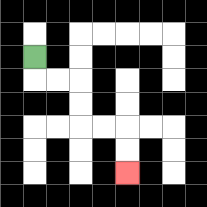{'start': '[1, 2]', 'end': '[5, 7]', 'path_directions': 'D,R,R,D,D,R,R,D,D', 'path_coordinates': '[[1, 2], [1, 3], [2, 3], [3, 3], [3, 4], [3, 5], [4, 5], [5, 5], [5, 6], [5, 7]]'}